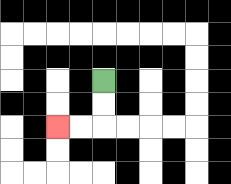{'start': '[4, 3]', 'end': '[2, 5]', 'path_directions': 'D,D,L,L', 'path_coordinates': '[[4, 3], [4, 4], [4, 5], [3, 5], [2, 5]]'}